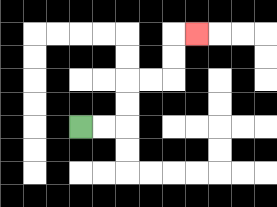{'start': '[3, 5]', 'end': '[8, 1]', 'path_directions': 'R,R,U,U,R,R,U,U,R', 'path_coordinates': '[[3, 5], [4, 5], [5, 5], [5, 4], [5, 3], [6, 3], [7, 3], [7, 2], [7, 1], [8, 1]]'}